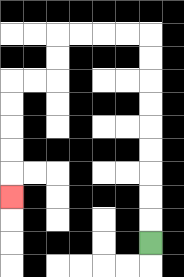{'start': '[6, 10]', 'end': '[0, 8]', 'path_directions': 'U,U,U,U,U,U,U,U,U,L,L,L,L,D,D,L,L,D,D,D,D,D', 'path_coordinates': '[[6, 10], [6, 9], [6, 8], [6, 7], [6, 6], [6, 5], [6, 4], [6, 3], [6, 2], [6, 1], [5, 1], [4, 1], [3, 1], [2, 1], [2, 2], [2, 3], [1, 3], [0, 3], [0, 4], [0, 5], [0, 6], [0, 7], [0, 8]]'}